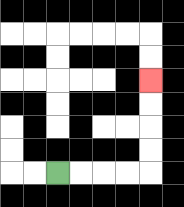{'start': '[2, 7]', 'end': '[6, 3]', 'path_directions': 'R,R,R,R,U,U,U,U', 'path_coordinates': '[[2, 7], [3, 7], [4, 7], [5, 7], [6, 7], [6, 6], [6, 5], [6, 4], [6, 3]]'}